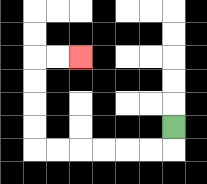{'start': '[7, 5]', 'end': '[3, 2]', 'path_directions': 'D,L,L,L,L,L,L,U,U,U,U,R,R', 'path_coordinates': '[[7, 5], [7, 6], [6, 6], [5, 6], [4, 6], [3, 6], [2, 6], [1, 6], [1, 5], [1, 4], [1, 3], [1, 2], [2, 2], [3, 2]]'}